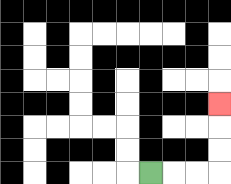{'start': '[6, 7]', 'end': '[9, 4]', 'path_directions': 'R,R,R,U,U,U', 'path_coordinates': '[[6, 7], [7, 7], [8, 7], [9, 7], [9, 6], [9, 5], [9, 4]]'}